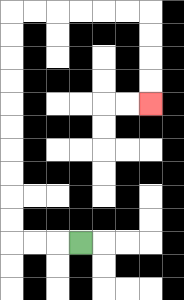{'start': '[3, 10]', 'end': '[6, 4]', 'path_directions': 'L,L,L,U,U,U,U,U,U,U,U,U,U,R,R,R,R,R,R,D,D,D,D', 'path_coordinates': '[[3, 10], [2, 10], [1, 10], [0, 10], [0, 9], [0, 8], [0, 7], [0, 6], [0, 5], [0, 4], [0, 3], [0, 2], [0, 1], [0, 0], [1, 0], [2, 0], [3, 0], [4, 0], [5, 0], [6, 0], [6, 1], [6, 2], [6, 3], [6, 4]]'}